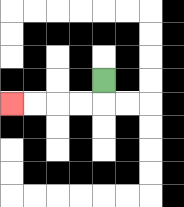{'start': '[4, 3]', 'end': '[0, 4]', 'path_directions': 'D,L,L,L,L', 'path_coordinates': '[[4, 3], [4, 4], [3, 4], [2, 4], [1, 4], [0, 4]]'}